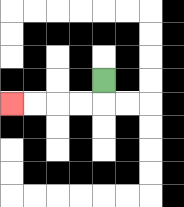{'start': '[4, 3]', 'end': '[0, 4]', 'path_directions': 'D,L,L,L,L', 'path_coordinates': '[[4, 3], [4, 4], [3, 4], [2, 4], [1, 4], [0, 4]]'}